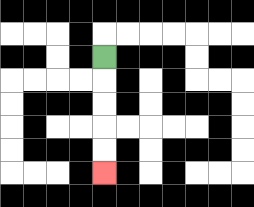{'start': '[4, 2]', 'end': '[4, 7]', 'path_directions': 'D,D,D,D,D', 'path_coordinates': '[[4, 2], [4, 3], [4, 4], [4, 5], [4, 6], [4, 7]]'}